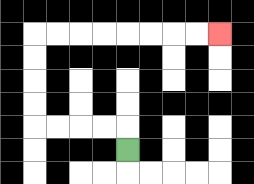{'start': '[5, 6]', 'end': '[9, 1]', 'path_directions': 'U,L,L,L,L,U,U,U,U,R,R,R,R,R,R,R,R', 'path_coordinates': '[[5, 6], [5, 5], [4, 5], [3, 5], [2, 5], [1, 5], [1, 4], [1, 3], [1, 2], [1, 1], [2, 1], [3, 1], [4, 1], [5, 1], [6, 1], [7, 1], [8, 1], [9, 1]]'}